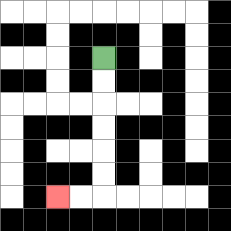{'start': '[4, 2]', 'end': '[2, 8]', 'path_directions': 'D,D,D,D,D,D,L,L', 'path_coordinates': '[[4, 2], [4, 3], [4, 4], [4, 5], [4, 6], [4, 7], [4, 8], [3, 8], [2, 8]]'}